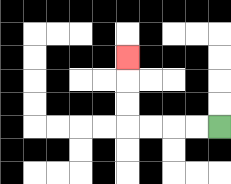{'start': '[9, 5]', 'end': '[5, 2]', 'path_directions': 'L,L,L,L,U,U,U', 'path_coordinates': '[[9, 5], [8, 5], [7, 5], [6, 5], [5, 5], [5, 4], [5, 3], [5, 2]]'}